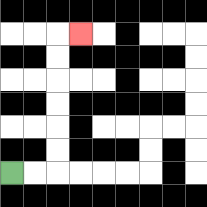{'start': '[0, 7]', 'end': '[3, 1]', 'path_directions': 'R,R,U,U,U,U,U,U,R', 'path_coordinates': '[[0, 7], [1, 7], [2, 7], [2, 6], [2, 5], [2, 4], [2, 3], [2, 2], [2, 1], [3, 1]]'}